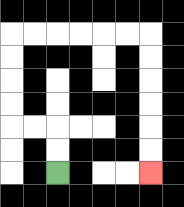{'start': '[2, 7]', 'end': '[6, 7]', 'path_directions': 'U,U,L,L,U,U,U,U,R,R,R,R,R,R,D,D,D,D,D,D', 'path_coordinates': '[[2, 7], [2, 6], [2, 5], [1, 5], [0, 5], [0, 4], [0, 3], [0, 2], [0, 1], [1, 1], [2, 1], [3, 1], [4, 1], [5, 1], [6, 1], [6, 2], [6, 3], [6, 4], [6, 5], [6, 6], [6, 7]]'}